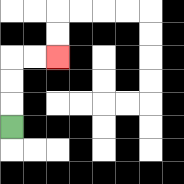{'start': '[0, 5]', 'end': '[2, 2]', 'path_directions': 'U,U,U,R,R', 'path_coordinates': '[[0, 5], [0, 4], [0, 3], [0, 2], [1, 2], [2, 2]]'}